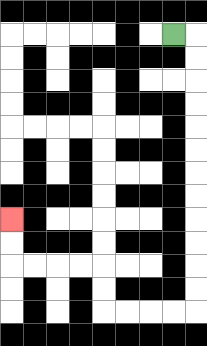{'start': '[7, 1]', 'end': '[0, 9]', 'path_directions': 'R,D,D,D,D,D,D,D,D,D,D,D,D,L,L,L,L,U,U,L,L,L,L,U,U', 'path_coordinates': '[[7, 1], [8, 1], [8, 2], [8, 3], [8, 4], [8, 5], [8, 6], [8, 7], [8, 8], [8, 9], [8, 10], [8, 11], [8, 12], [8, 13], [7, 13], [6, 13], [5, 13], [4, 13], [4, 12], [4, 11], [3, 11], [2, 11], [1, 11], [0, 11], [0, 10], [0, 9]]'}